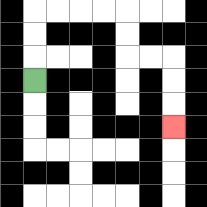{'start': '[1, 3]', 'end': '[7, 5]', 'path_directions': 'U,U,U,R,R,R,R,D,D,R,R,D,D,D', 'path_coordinates': '[[1, 3], [1, 2], [1, 1], [1, 0], [2, 0], [3, 0], [4, 0], [5, 0], [5, 1], [5, 2], [6, 2], [7, 2], [7, 3], [7, 4], [7, 5]]'}